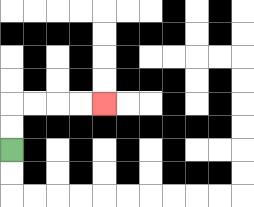{'start': '[0, 6]', 'end': '[4, 4]', 'path_directions': 'U,U,R,R,R,R', 'path_coordinates': '[[0, 6], [0, 5], [0, 4], [1, 4], [2, 4], [3, 4], [4, 4]]'}